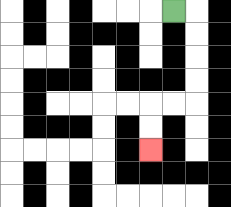{'start': '[7, 0]', 'end': '[6, 6]', 'path_directions': 'R,D,D,D,D,L,L,D,D', 'path_coordinates': '[[7, 0], [8, 0], [8, 1], [8, 2], [8, 3], [8, 4], [7, 4], [6, 4], [6, 5], [6, 6]]'}